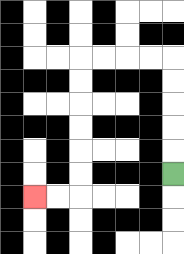{'start': '[7, 7]', 'end': '[1, 8]', 'path_directions': 'U,U,U,U,U,L,L,L,L,D,D,D,D,D,D,L,L', 'path_coordinates': '[[7, 7], [7, 6], [7, 5], [7, 4], [7, 3], [7, 2], [6, 2], [5, 2], [4, 2], [3, 2], [3, 3], [3, 4], [3, 5], [3, 6], [3, 7], [3, 8], [2, 8], [1, 8]]'}